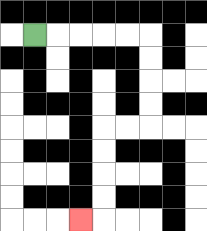{'start': '[1, 1]', 'end': '[3, 9]', 'path_directions': 'R,R,R,R,R,D,D,D,D,L,L,D,D,D,D,L', 'path_coordinates': '[[1, 1], [2, 1], [3, 1], [4, 1], [5, 1], [6, 1], [6, 2], [6, 3], [6, 4], [6, 5], [5, 5], [4, 5], [4, 6], [4, 7], [4, 8], [4, 9], [3, 9]]'}